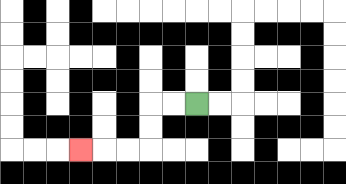{'start': '[8, 4]', 'end': '[3, 6]', 'path_directions': 'L,L,D,D,L,L,L', 'path_coordinates': '[[8, 4], [7, 4], [6, 4], [6, 5], [6, 6], [5, 6], [4, 6], [3, 6]]'}